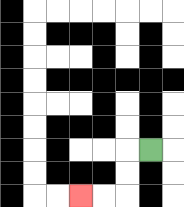{'start': '[6, 6]', 'end': '[3, 8]', 'path_directions': 'L,D,D,L,L', 'path_coordinates': '[[6, 6], [5, 6], [5, 7], [5, 8], [4, 8], [3, 8]]'}